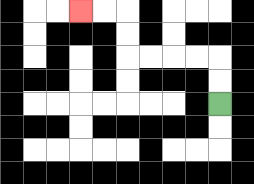{'start': '[9, 4]', 'end': '[3, 0]', 'path_directions': 'U,U,L,L,L,L,U,U,L,L', 'path_coordinates': '[[9, 4], [9, 3], [9, 2], [8, 2], [7, 2], [6, 2], [5, 2], [5, 1], [5, 0], [4, 0], [3, 0]]'}